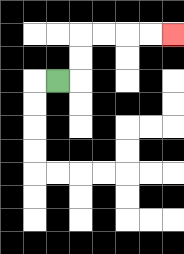{'start': '[2, 3]', 'end': '[7, 1]', 'path_directions': 'R,U,U,R,R,R,R', 'path_coordinates': '[[2, 3], [3, 3], [3, 2], [3, 1], [4, 1], [5, 1], [6, 1], [7, 1]]'}